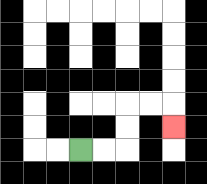{'start': '[3, 6]', 'end': '[7, 5]', 'path_directions': 'R,R,U,U,R,R,D', 'path_coordinates': '[[3, 6], [4, 6], [5, 6], [5, 5], [5, 4], [6, 4], [7, 4], [7, 5]]'}